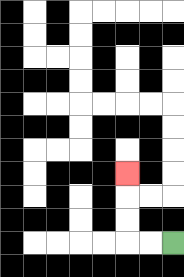{'start': '[7, 10]', 'end': '[5, 7]', 'path_directions': 'L,L,U,U,U', 'path_coordinates': '[[7, 10], [6, 10], [5, 10], [5, 9], [5, 8], [5, 7]]'}